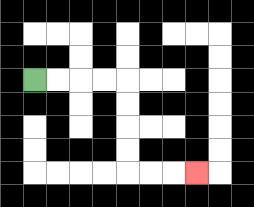{'start': '[1, 3]', 'end': '[8, 7]', 'path_directions': 'R,R,R,R,D,D,D,D,R,R,R', 'path_coordinates': '[[1, 3], [2, 3], [3, 3], [4, 3], [5, 3], [5, 4], [5, 5], [5, 6], [5, 7], [6, 7], [7, 7], [8, 7]]'}